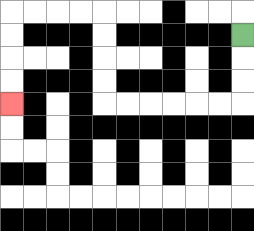{'start': '[10, 1]', 'end': '[0, 4]', 'path_directions': 'D,D,D,L,L,L,L,L,L,U,U,U,U,L,L,L,L,D,D,D,D', 'path_coordinates': '[[10, 1], [10, 2], [10, 3], [10, 4], [9, 4], [8, 4], [7, 4], [6, 4], [5, 4], [4, 4], [4, 3], [4, 2], [4, 1], [4, 0], [3, 0], [2, 0], [1, 0], [0, 0], [0, 1], [0, 2], [0, 3], [0, 4]]'}